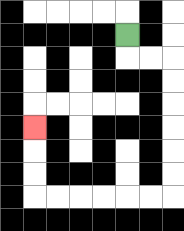{'start': '[5, 1]', 'end': '[1, 5]', 'path_directions': 'D,R,R,D,D,D,D,D,D,L,L,L,L,L,L,U,U,U', 'path_coordinates': '[[5, 1], [5, 2], [6, 2], [7, 2], [7, 3], [7, 4], [7, 5], [7, 6], [7, 7], [7, 8], [6, 8], [5, 8], [4, 8], [3, 8], [2, 8], [1, 8], [1, 7], [1, 6], [1, 5]]'}